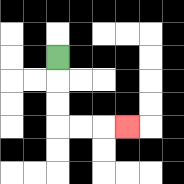{'start': '[2, 2]', 'end': '[5, 5]', 'path_directions': 'D,D,D,R,R,R', 'path_coordinates': '[[2, 2], [2, 3], [2, 4], [2, 5], [3, 5], [4, 5], [5, 5]]'}